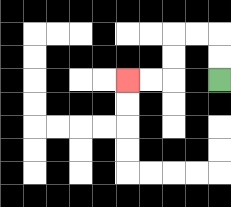{'start': '[9, 3]', 'end': '[5, 3]', 'path_directions': 'U,U,L,L,D,D,L,L', 'path_coordinates': '[[9, 3], [9, 2], [9, 1], [8, 1], [7, 1], [7, 2], [7, 3], [6, 3], [5, 3]]'}